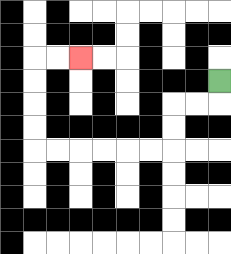{'start': '[9, 3]', 'end': '[3, 2]', 'path_directions': 'D,L,L,D,D,L,L,L,L,L,L,U,U,U,U,R,R', 'path_coordinates': '[[9, 3], [9, 4], [8, 4], [7, 4], [7, 5], [7, 6], [6, 6], [5, 6], [4, 6], [3, 6], [2, 6], [1, 6], [1, 5], [1, 4], [1, 3], [1, 2], [2, 2], [3, 2]]'}